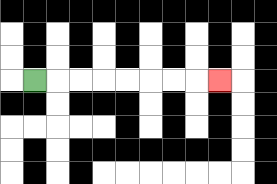{'start': '[1, 3]', 'end': '[9, 3]', 'path_directions': 'R,R,R,R,R,R,R,R', 'path_coordinates': '[[1, 3], [2, 3], [3, 3], [4, 3], [5, 3], [6, 3], [7, 3], [8, 3], [9, 3]]'}